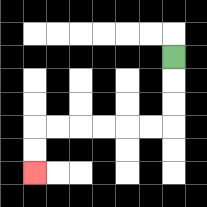{'start': '[7, 2]', 'end': '[1, 7]', 'path_directions': 'D,D,D,L,L,L,L,L,L,D,D', 'path_coordinates': '[[7, 2], [7, 3], [7, 4], [7, 5], [6, 5], [5, 5], [4, 5], [3, 5], [2, 5], [1, 5], [1, 6], [1, 7]]'}